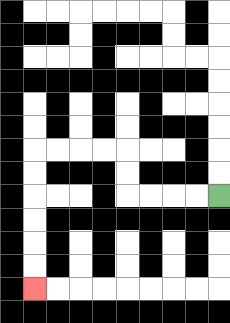{'start': '[9, 8]', 'end': '[1, 12]', 'path_directions': 'L,L,L,L,U,U,L,L,L,L,D,D,D,D,D,D', 'path_coordinates': '[[9, 8], [8, 8], [7, 8], [6, 8], [5, 8], [5, 7], [5, 6], [4, 6], [3, 6], [2, 6], [1, 6], [1, 7], [1, 8], [1, 9], [1, 10], [1, 11], [1, 12]]'}